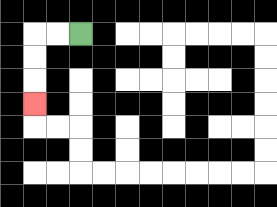{'start': '[3, 1]', 'end': '[1, 4]', 'path_directions': 'L,L,D,D,D', 'path_coordinates': '[[3, 1], [2, 1], [1, 1], [1, 2], [1, 3], [1, 4]]'}